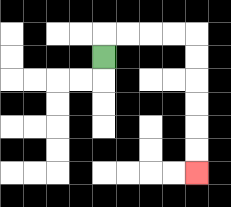{'start': '[4, 2]', 'end': '[8, 7]', 'path_directions': 'U,R,R,R,R,D,D,D,D,D,D', 'path_coordinates': '[[4, 2], [4, 1], [5, 1], [6, 1], [7, 1], [8, 1], [8, 2], [8, 3], [8, 4], [8, 5], [8, 6], [8, 7]]'}